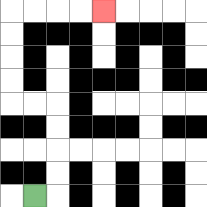{'start': '[1, 8]', 'end': '[4, 0]', 'path_directions': 'R,U,U,U,U,L,L,U,U,U,U,R,R,R,R', 'path_coordinates': '[[1, 8], [2, 8], [2, 7], [2, 6], [2, 5], [2, 4], [1, 4], [0, 4], [0, 3], [0, 2], [0, 1], [0, 0], [1, 0], [2, 0], [3, 0], [4, 0]]'}